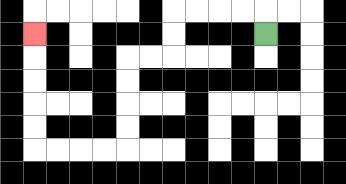{'start': '[11, 1]', 'end': '[1, 1]', 'path_directions': 'U,L,L,L,L,D,D,L,L,D,D,D,D,L,L,L,L,U,U,U,U,U', 'path_coordinates': '[[11, 1], [11, 0], [10, 0], [9, 0], [8, 0], [7, 0], [7, 1], [7, 2], [6, 2], [5, 2], [5, 3], [5, 4], [5, 5], [5, 6], [4, 6], [3, 6], [2, 6], [1, 6], [1, 5], [1, 4], [1, 3], [1, 2], [1, 1]]'}